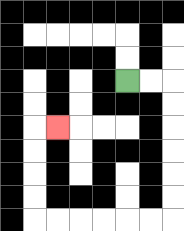{'start': '[5, 3]', 'end': '[2, 5]', 'path_directions': 'R,R,D,D,D,D,D,D,L,L,L,L,L,L,U,U,U,U,R', 'path_coordinates': '[[5, 3], [6, 3], [7, 3], [7, 4], [7, 5], [7, 6], [7, 7], [7, 8], [7, 9], [6, 9], [5, 9], [4, 9], [3, 9], [2, 9], [1, 9], [1, 8], [1, 7], [1, 6], [1, 5], [2, 5]]'}